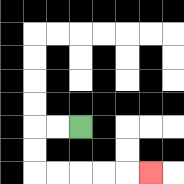{'start': '[3, 5]', 'end': '[6, 7]', 'path_directions': 'L,L,D,D,R,R,R,R,R', 'path_coordinates': '[[3, 5], [2, 5], [1, 5], [1, 6], [1, 7], [2, 7], [3, 7], [4, 7], [5, 7], [6, 7]]'}